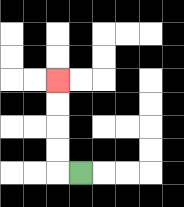{'start': '[3, 7]', 'end': '[2, 3]', 'path_directions': 'L,U,U,U,U', 'path_coordinates': '[[3, 7], [2, 7], [2, 6], [2, 5], [2, 4], [2, 3]]'}